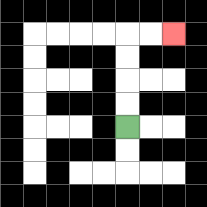{'start': '[5, 5]', 'end': '[7, 1]', 'path_directions': 'U,U,U,U,R,R', 'path_coordinates': '[[5, 5], [5, 4], [5, 3], [5, 2], [5, 1], [6, 1], [7, 1]]'}